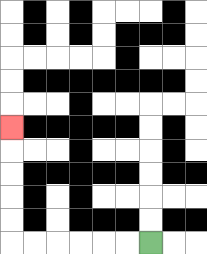{'start': '[6, 10]', 'end': '[0, 5]', 'path_directions': 'L,L,L,L,L,L,U,U,U,U,U', 'path_coordinates': '[[6, 10], [5, 10], [4, 10], [3, 10], [2, 10], [1, 10], [0, 10], [0, 9], [0, 8], [0, 7], [0, 6], [0, 5]]'}